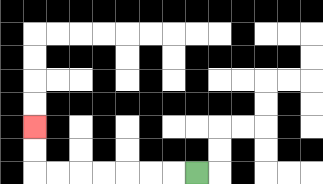{'start': '[8, 7]', 'end': '[1, 5]', 'path_directions': 'L,L,L,L,L,L,L,U,U', 'path_coordinates': '[[8, 7], [7, 7], [6, 7], [5, 7], [4, 7], [3, 7], [2, 7], [1, 7], [1, 6], [1, 5]]'}